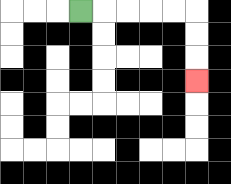{'start': '[3, 0]', 'end': '[8, 3]', 'path_directions': 'R,R,R,R,R,D,D,D', 'path_coordinates': '[[3, 0], [4, 0], [5, 0], [6, 0], [7, 0], [8, 0], [8, 1], [8, 2], [8, 3]]'}